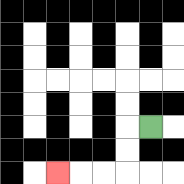{'start': '[6, 5]', 'end': '[2, 7]', 'path_directions': 'L,D,D,L,L,L', 'path_coordinates': '[[6, 5], [5, 5], [5, 6], [5, 7], [4, 7], [3, 7], [2, 7]]'}